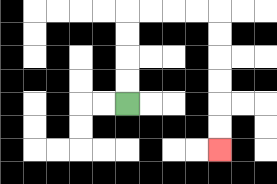{'start': '[5, 4]', 'end': '[9, 6]', 'path_directions': 'U,U,U,U,R,R,R,R,D,D,D,D,D,D', 'path_coordinates': '[[5, 4], [5, 3], [5, 2], [5, 1], [5, 0], [6, 0], [7, 0], [8, 0], [9, 0], [9, 1], [9, 2], [9, 3], [9, 4], [9, 5], [9, 6]]'}